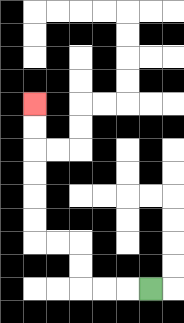{'start': '[6, 12]', 'end': '[1, 4]', 'path_directions': 'L,L,L,U,U,L,L,U,U,U,U,U,U', 'path_coordinates': '[[6, 12], [5, 12], [4, 12], [3, 12], [3, 11], [3, 10], [2, 10], [1, 10], [1, 9], [1, 8], [1, 7], [1, 6], [1, 5], [1, 4]]'}